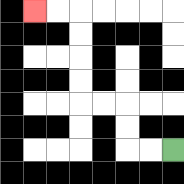{'start': '[7, 6]', 'end': '[1, 0]', 'path_directions': 'L,L,U,U,L,L,U,U,U,U,L,L', 'path_coordinates': '[[7, 6], [6, 6], [5, 6], [5, 5], [5, 4], [4, 4], [3, 4], [3, 3], [3, 2], [3, 1], [3, 0], [2, 0], [1, 0]]'}